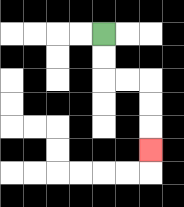{'start': '[4, 1]', 'end': '[6, 6]', 'path_directions': 'D,D,R,R,D,D,D', 'path_coordinates': '[[4, 1], [4, 2], [4, 3], [5, 3], [6, 3], [6, 4], [6, 5], [6, 6]]'}